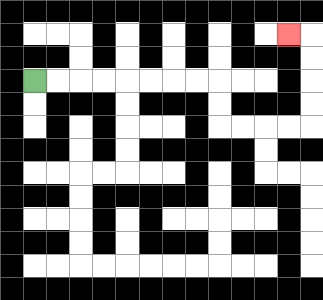{'start': '[1, 3]', 'end': '[12, 1]', 'path_directions': 'R,R,R,R,R,R,R,R,D,D,R,R,R,R,U,U,U,U,L', 'path_coordinates': '[[1, 3], [2, 3], [3, 3], [4, 3], [5, 3], [6, 3], [7, 3], [8, 3], [9, 3], [9, 4], [9, 5], [10, 5], [11, 5], [12, 5], [13, 5], [13, 4], [13, 3], [13, 2], [13, 1], [12, 1]]'}